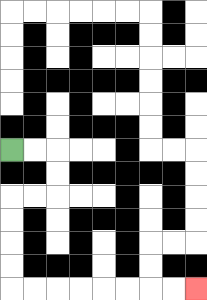{'start': '[0, 6]', 'end': '[8, 12]', 'path_directions': 'R,R,D,D,L,L,D,D,D,D,R,R,R,R,R,R,R,R', 'path_coordinates': '[[0, 6], [1, 6], [2, 6], [2, 7], [2, 8], [1, 8], [0, 8], [0, 9], [0, 10], [0, 11], [0, 12], [1, 12], [2, 12], [3, 12], [4, 12], [5, 12], [6, 12], [7, 12], [8, 12]]'}